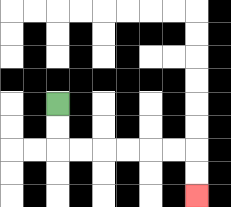{'start': '[2, 4]', 'end': '[8, 8]', 'path_directions': 'D,D,R,R,R,R,R,R,D,D', 'path_coordinates': '[[2, 4], [2, 5], [2, 6], [3, 6], [4, 6], [5, 6], [6, 6], [7, 6], [8, 6], [8, 7], [8, 8]]'}